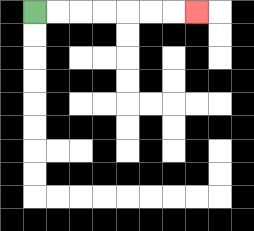{'start': '[1, 0]', 'end': '[8, 0]', 'path_directions': 'R,R,R,R,R,R,R', 'path_coordinates': '[[1, 0], [2, 0], [3, 0], [4, 0], [5, 0], [6, 0], [7, 0], [8, 0]]'}